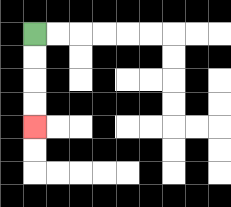{'start': '[1, 1]', 'end': '[1, 5]', 'path_directions': 'D,D,D,D', 'path_coordinates': '[[1, 1], [1, 2], [1, 3], [1, 4], [1, 5]]'}